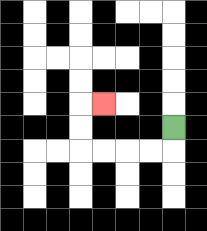{'start': '[7, 5]', 'end': '[4, 4]', 'path_directions': 'D,L,L,L,L,U,U,R', 'path_coordinates': '[[7, 5], [7, 6], [6, 6], [5, 6], [4, 6], [3, 6], [3, 5], [3, 4], [4, 4]]'}